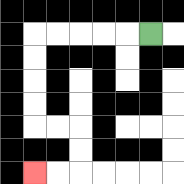{'start': '[6, 1]', 'end': '[1, 7]', 'path_directions': 'L,L,L,L,L,D,D,D,D,R,R,D,D,L,L', 'path_coordinates': '[[6, 1], [5, 1], [4, 1], [3, 1], [2, 1], [1, 1], [1, 2], [1, 3], [1, 4], [1, 5], [2, 5], [3, 5], [3, 6], [3, 7], [2, 7], [1, 7]]'}